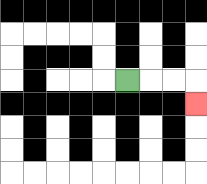{'start': '[5, 3]', 'end': '[8, 4]', 'path_directions': 'R,R,R,D', 'path_coordinates': '[[5, 3], [6, 3], [7, 3], [8, 3], [8, 4]]'}